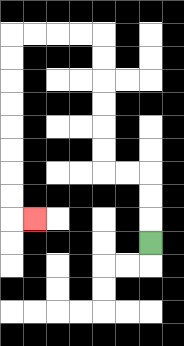{'start': '[6, 10]', 'end': '[1, 9]', 'path_directions': 'U,U,U,L,L,U,U,U,U,U,U,L,L,L,L,D,D,D,D,D,D,D,D,R', 'path_coordinates': '[[6, 10], [6, 9], [6, 8], [6, 7], [5, 7], [4, 7], [4, 6], [4, 5], [4, 4], [4, 3], [4, 2], [4, 1], [3, 1], [2, 1], [1, 1], [0, 1], [0, 2], [0, 3], [0, 4], [0, 5], [0, 6], [0, 7], [0, 8], [0, 9], [1, 9]]'}